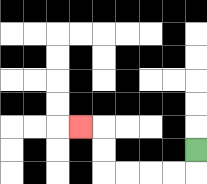{'start': '[8, 6]', 'end': '[3, 5]', 'path_directions': 'D,L,L,L,L,U,U,L', 'path_coordinates': '[[8, 6], [8, 7], [7, 7], [6, 7], [5, 7], [4, 7], [4, 6], [4, 5], [3, 5]]'}